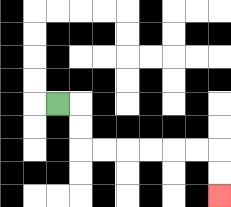{'start': '[2, 4]', 'end': '[9, 8]', 'path_directions': 'R,D,D,R,R,R,R,R,R,D,D', 'path_coordinates': '[[2, 4], [3, 4], [3, 5], [3, 6], [4, 6], [5, 6], [6, 6], [7, 6], [8, 6], [9, 6], [9, 7], [9, 8]]'}